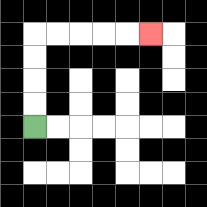{'start': '[1, 5]', 'end': '[6, 1]', 'path_directions': 'U,U,U,U,R,R,R,R,R', 'path_coordinates': '[[1, 5], [1, 4], [1, 3], [1, 2], [1, 1], [2, 1], [3, 1], [4, 1], [5, 1], [6, 1]]'}